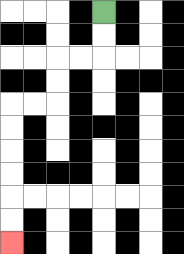{'start': '[4, 0]', 'end': '[0, 10]', 'path_directions': 'D,D,L,L,D,D,L,L,D,D,D,D,D,D', 'path_coordinates': '[[4, 0], [4, 1], [4, 2], [3, 2], [2, 2], [2, 3], [2, 4], [1, 4], [0, 4], [0, 5], [0, 6], [0, 7], [0, 8], [0, 9], [0, 10]]'}